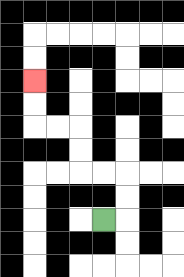{'start': '[4, 9]', 'end': '[1, 3]', 'path_directions': 'R,U,U,L,L,U,U,L,L,U,U', 'path_coordinates': '[[4, 9], [5, 9], [5, 8], [5, 7], [4, 7], [3, 7], [3, 6], [3, 5], [2, 5], [1, 5], [1, 4], [1, 3]]'}